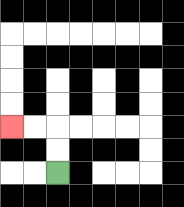{'start': '[2, 7]', 'end': '[0, 5]', 'path_directions': 'U,U,L,L', 'path_coordinates': '[[2, 7], [2, 6], [2, 5], [1, 5], [0, 5]]'}